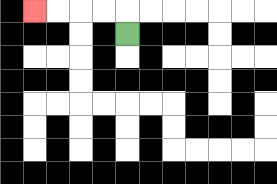{'start': '[5, 1]', 'end': '[1, 0]', 'path_directions': 'U,L,L,L,L', 'path_coordinates': '[[5, 1], [5, 0], [4, 0], [3, 0], [2, 0], [1, 0]]'}